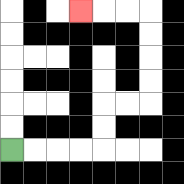{'start': '[0, 6]', 'end': '[3, 0]', 'path_directions': 'R,R,R,R,U,U,R,R,U,U,U,U,L,L,L', 'path_coordinates': '[[0, 6], [1, 6], [2, 6], [3, 6], [4, 6], [4, 5], [4, 4], [5, 4], [6, 4], [6, 3], [6, 2], [6, 1], [6, 0], [5, 0], [4, 0], [3, 0]]'}